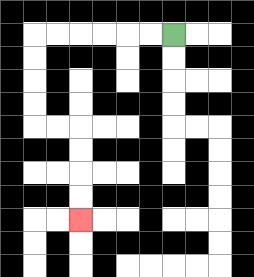{'start': '[7, 1]', 'end': '[3, 9]', 'path_directions': 'L,L,L,L,L,L,D,D,D,D,R,R,D,D,D,D', 'path_coordinates': '[[7, 1], [6, 1], [5, 1], [4, 1], [3, 1], [2, 1], [1, 1], [1, 2], [1, 3], [1, 4], [1, 5], [2, 5], [3, 5], [3, 6], [3, 7], [3, 8], [3, 9]]'}